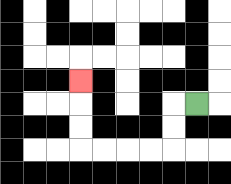{'start': '[8, 4]', 'end': '[3, 3]', 'path_directions': 'L,D,D,L,L,L,L,U,U,U', 'path_coordinates': '[[8, 4], [7, 4], [7, 5], [7, 6], [6, 6], [5, 6], [4, 6], [3, 6], [3, 5], [3, 4], [3, 3]]'}